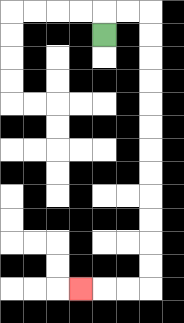{'start': '[4, 1]', 'end': '[3, 12]', 'path_directions': 'U,R,R,D,D,D,D,D,D,D,D,D,D,D,D,L,L,L', 'path_coordinates': '[[4, 1], [4, 0], [5, 0], [6, 0], [6, 1], [6, 2], [6, 3], [6, 4], [6, 5], [6, 6], [6, 7], [6, 8], [6, 9], [6, 10], [6, 11], [6, 12], [5, 12], [4, 12], [3, 12]]'}